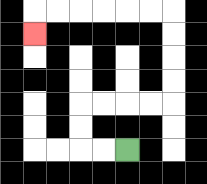{'start': '[5, 6]', 'end': '[1, 1]', 'path_directions': 'L,L,U,U,R,R,R,R,U,U,U,U,L,L,L,L,L,L,D', 'path_coordinates': '[[5, 6], [4, 6], [3, 6], [3, 5], [3, 4], [4, 4], [5, 4], [6, 4], [7, 4], [7, 3], [7, 2], [7, 1], [7, 0], [6, 0], [5, 0], [4, 0], [3, 0], [2, 0], [1, 0], [1, 1]]'}